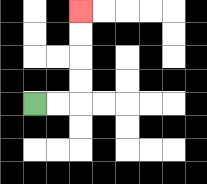{'start': '[1, 4]', 'end': '[3, 0]', 'path_directions': 'R,R,U,U,U,U', 'path_coordinates': '[[1, 4], [2, 4], [3, 4], [3, 3], [3, 2], [3, 1], [3, 0]]'}